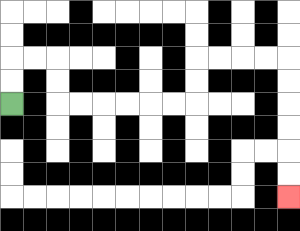{'start': '[0, 4]', 'end': '[12, 8]', 'path_directions': 'U,U,R,R,D,D,R,R,R,R,R,R,U,U,R,R,R,R,D,D,D,D,D,D', 'path_coordinates': '[[0, 4], [0, 3], [0, 2], [1, 2], [2, 2], [2, 3], [2, 4], [3, 4], [4, 4], [5, 4], [6, 4], [7, 4], [8, 4], [8, 3], [8, 2], [9, 2], [10, 2], [11, 2], [12, 2], [12, 3], [12, 4], [12, 5], [12, 6], [12, 7], [12, 8]]'}